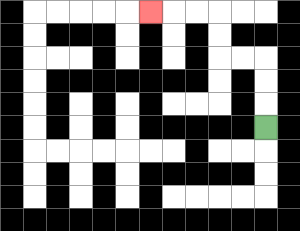{'start': '[11, 5]', 'end': '[6, 0]', 'path_directions': 'U,U,U,L,L,U,U,L,L,L', 'path_coordinates': '[[11, 5], [11, 4], [11, 3], [11, 2], [10, 2], [9, 2], [9, 1], [9, 0], [8, 0], [7, 0], [6, 0]]'}